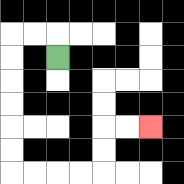{'start': '[2, 2]', 'end': '[6, 5]', 'path_directions': 'U,L,L,D,D,D,D,D,D,R,R,R,R,U,U,R,R', 'path_coordinates': '[[2, 2], [2, 1], [1, 1], [0, 1], [0, 2], [0, 3], [0, 4], [0, 5], [0, 6], [0, 7], [1, 7], [2, 7], [3, 7], [4, 7], [4, 6], [4, 5], [5, 5], [6, 5]]'}